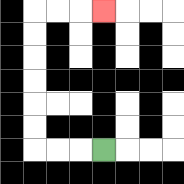{'start': '[4, 6]', 'end': '[4, 0]', 'path_directions': 'L,L,L,U,U,U,U,U,U,R,R,R', 'path_coordinates': '[[4, 6], [3, 6], [2, 6], [1, 6], [1, 5], [1, 4], [1, 3], [1, 2], [1, 1], [1, 0], [2, 0], [3, 0], [4, 0]]'}